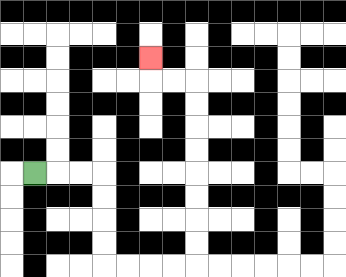{'start': '[1, 7]', 'end': '[6, 2]', 'path_directions': 'R,R,R,D,D,D,D,R,R,R,R,U,U,U,U,U,U,U,U,L,L,U', 'path_coordinates': '[[1, 7], [2, 7], [3, 7], [4, 7], [4, 8], [4, 9], [4, 10], [4, 11], [5, 11], [6, 11], [7, 11], [8, 11], [8, 10], [8, 9], [8, 8], [8, 7], [8, 6], [8, 5], [8, 4], [8, 3], [7, 3], [6, 3], [6, 2]]'}